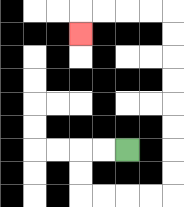{'start': '[5, 6]', 'end': '[3, 1]', 'path_directions': 'L,L,D,D,R,R,R,R,U,U,U,U,U,U,U,U,L,L,L,L,D', 'path_coordinates': '[[5, 6], [4, 6], [3, 6], [3, 7], [3, 8], [4, 8], [5, 8], [6, 8], [7, 8], [7, 7], [7, 6], [7, 5], [7, 4], [7, 3], [7, 2], [7, 1], [7, 0], [6, 0], [5, 0], [4, 0], [3, 0], [3, 1]]'}